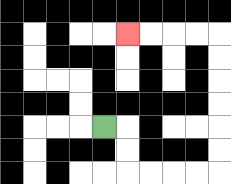{'start': '[4, 5]', 'end': '[5, 1]', 'path_directions': 'R,D,D,R,R,R,R,U,U,U,U,U,U,L,L,L,L', 'path_coordinates': '[[4, 5], [5, 5], [5, 6], [5, 7], [6, 7], [7, 7], [8, 7], [9, 7], [9, 6], [9, 5], [9, 4], [9, 3], [9, 2], [9, 1], [8, 1], [7, 1], [6, 1], [5, 1]]'}